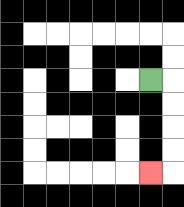{'start': '[6, 3]', 'end': '[6, 7]', 'path_directions': 'R,D,D,D,D,L', 'path_coordinates': '[[6, 3], [7, 3], [7, 4], [7, 5], [7, 6], [7, 7], [6, 7]]'}